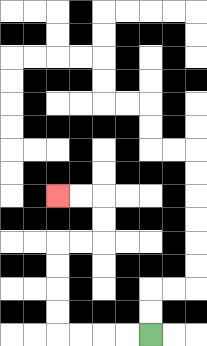{'start': '[6, 14]', 'end': '[2, 8]', 'path_directions': 'L,L,L,L,U,U,U,U,R,R,U,U,L,L', 'path_coordinates': '[[6, 14], [5, 14], [4, 14], [3, 14], [2, 14], [2, 13], [2, 12], [2, 11], [2, 10], [3, 10], [4, 10], [4, 9], [4, 8], [3, 8], [2, 8]]'}